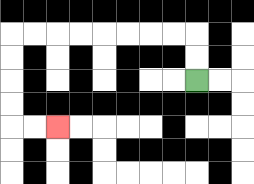{'start': '[8, 3]', 'end': '[2, 5]', 'path_directions': 'U,U,L,L,L,L,L,L,L,L,D,D,D,D,R,R', 'path_coordinates': '[[8, 3], [8, 2], [8, 1], [7, 1], [6, 1], [5, 1], [4, 1], [3, 1], [2, 1], [1, 1], [0, 1], [0, 2], [0, 3], [0, 4], [0, 5], [1, 5], [2, 5]]'}